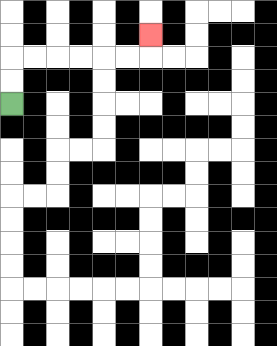{'start': '[0, 4]', 'end': '[6, 1]', 'path_directions': 'U,U,R,R,R,R,R,R,U', 'path_coordinates': '[[0, 4], [0, 3], [0, 2], [1, 2], [2, 2], [3, 2], [4, 2], [5, 2], [6, 2], [6, 1]]'}